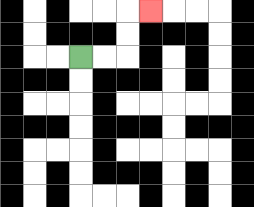{'start': '[3, 2]', 'end': '[6, 0]', 'path_directions': 'R,R,U,U,R', 'path_coordinates': '[[3, 2], [4, 2], [5, 2], [5, 1], [5, 0], [6, 0]]'}